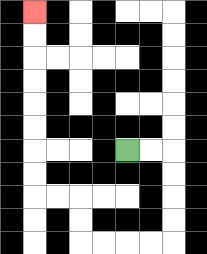{'start': '[5, 6]', 'end': '[1, 0]', 'path_directions': 'R,R,D,D,D,D,L,L,L,L,U,U,L,L,U,U,U,U,U,U,U,U', 'path_coordinates': '[[5, 6], [6, 6], [7, 6], [7, 7], [7, 8], [7, 9], [7, 10], [6, 10], [5, 10], [4, 10], [3, 10], [3, 9], [3, 8], [2, 8], [1, 8], [1, 7], [1, 6], [1, 5], [1, 4], [1, 3], [1, 2], [1, 1], [1, 0]]'}